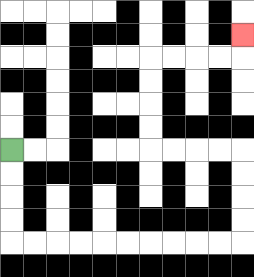{'start': '[0, 6]', 'end': '[10, 1]', 'path_directions': 'D,D,D,D,R,R,R,R,R,R,R,R,R,R,U,U,U,U,L,L,L,L,U,U,U,U,R,R,R,R,U', 'path_coordinates': '[[0, 6], [0, 7], [0, 8], [0, 9], [0, 10], [1, 10], [2, 10], [3, 10], [4, 10], [5, 10], [6, 10], [7, 10], [8, 10], [9, 10], [10, 10], [10, 9], [10, 8], [10, 7], [10, 6], [9, 6], [8, 6], [7, 6], [6, 6], [6, 5], [6, 4], [6, 3], [6, 2], [7, 2], [8, 2], [9, 2], [10, 2], [10, 1]]'}